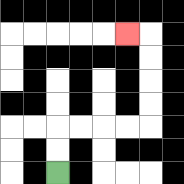{'start': '[2, 7]', 'end': '[5, 1]', 'path_directions': 'U,U,R,R,R,R,U,U,U,U,L', 'path_coordinates': '[[2, 7], [2, 6], [2, 5], [3, 5], [4, 5], [5, 5], [6, 5], [6, 4], [6, 3], [6, 2], [6, 1], [5, 1]]'}